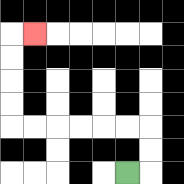{'start': '[5, 7]', 'end': '[1, 1]', 'path_directions': 'R,U,U,L,L,L,L,L,L,U,U,U,U,R', 'path_coordinates': '[[5, 7], [6, 7], [6, 6], [6, 5], [5, 5], [4, 5], [3, 5], [2, 5], [1, 5], [0, 5], [0, 4], [0, 3], [0, 2], [0, 1], [1, 1]]'}